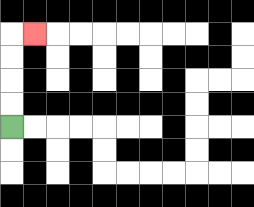{'start': '[0, 5]', 'end': '[1, 1]', 'path_directions': 'U,U,U,U,R', 'path_coordinates': '[[0, 5], [0, 4], [0, 3], [0, 2], [0, 1], [1, 1]]'}